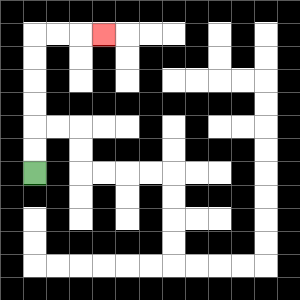{'start': '[1, 7]', 'end': '[4, 1]', 'path_directions': 'U,U,U,U,U,U,R,R,R', 'path_coordinates': '[[1, 7], [1, 6], [1, 5], [1, 4], [1, 3], [1, 2], [1, 1], [2, 1], [3, 1], [4, 1]]'}